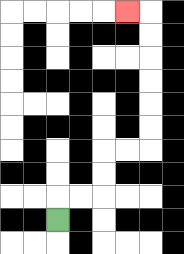{'start': '[2, 9]', 'end': '[5, 0]', 'path_directions': 'U,R,R,U,U,R,R,U,U,U,U,U,U,L', 'path_coordinates': '[[2, 9], [2, 8], [3, 8], [4, 8], [4, 7], [4, 6], [5, 6], [6, 6], [6, 5], [6, 4], [6, 3], [6, 2], [6, 1], [6, 0], [5, 0]]'}